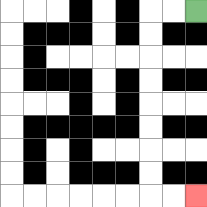{'start': '[8, 0]', 'end': '[8, 8]', 'path_directions': 'L,L,D,D,D,D,D,D,D,D,R,R', 'path_coordinates': '[[8, 0], [7, 0], [6, 0], [6, 1], [6, 2], [6, 3], [6, 4], [6, 5], [6, 6], [6, 7], [6, 8], [7, 8], [8, 8]]'}